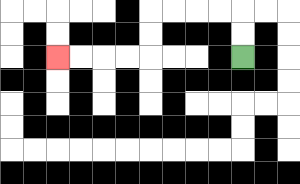{'start': '[10, 2]', 'end': '[2, 2]', 'path_directions': 'U,U,L,L,L,L,D,D,L,L,L,L', 'path_coordinates': '[[10, 2], [10, 1], [10, 0], [9, 0], [8, 0], [7, 0], [6, 0], [6, 1], [6, 2], [5, 2], [4, 2], [3, 2], [2, 2]]'}